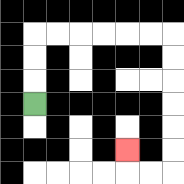{'start': '[1, 4]', 'end': '[5, 6]', 'path_directions': 'U,U,U,R,R,R,R,R,R,D,D,D,D,D,D,L,L,U', 'path_coordinates': '[[1, 4], [1, 3], [1, 2], [1, 1], [2, 1], [3, 1], [4, 1], [5, 1], [6, 1], [7, 1], [7, 2], [7, 3], [7, 4], [7, 5], [7, 6], [7, 7], [6, 7], [5, 7], [5, 6]]'}